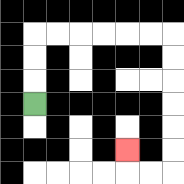{'start': '[1, 4]', 'end': '[5, 6]', 'path_directions': 'U,U,U,R,R,R,R,R,R,D,D,D,D,D,D,L,L,U', 'path_coordinates': '[[1, 4], [1, 3], [1, 2], [1, 1], [2, 1], [3, 1], [4, 1], [5, 1], [6, 1], [7, 1], [7, 2], [7, 3], [7, 4], [7, 5], [7, 6], [7, 7], [6, 7], [5, 7], [5, 6]]'}